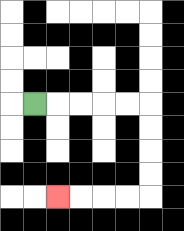{'start': '[1, 4]', 'end': '[2, 8]', 'path_directions': 'R,R,R,R,R,D,D,D,D,L,L,L,L', 'path_coordinates': '[[1, 4], [2, 4], [3, 4], [4, 4], [5, 4], [6, 4], [6, 5], [6, 6], [6, 7], [6, 8], [5, 8], [4, 8], [3, 8], [2, 8]]'}